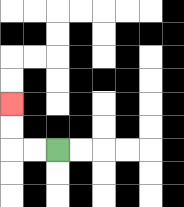{'start': '[2, 6]', 'end': '[0, 4]', 'path_directions': 'L,L,U,U', 'path_coordinates': '[[2, 6], [1, 6], [0, 6], [0, 5], [0, 4]]'}